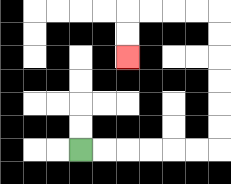{'start': '[3, 6]', 'end': '[5, 2]', 'path_directions': 'R,R,R,R,R,R,U,U,U,U,U,U,L,L,L,L,D,D', 'path_coordinates': '[[3, 6], [4, 6], [5, 6], [6, 6], [7, 6], [8, 6], [9, 6], [9, 5], [9, 4], [9, 3], [9, 2], [9, 1], [9, 0], [8, 0], [7, 0], [6, 0], [5, 0], [5, 1], [5, 2]]'}